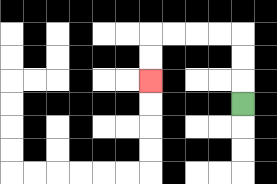{'start': '[10, 4]', 'end': '[6, 3]', 'path_directions': 'U,U,U,L,L,L,L,D,D', 'path_coordinates': '[[10, 4], [10, 3], [10, 2], [10, 1], [9, 1], [8, 1], [7, 1], [6, 1], [6, 2], [6, 3]]'}